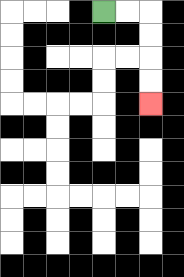{'start': '[4, 0]', 'end': '[6, 4]', 'path_directions': 'R,R,D,D,D,D', 'path_coordinates': '[[4, 0], [5, 0], [6, 0], [6, 1], [6, 2], [6, 3], [6, 4]]'}